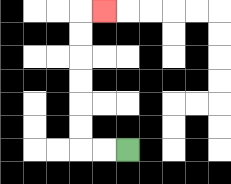{'start': '[5, 6]', 'end': '[4, 0]', 'path_directions': 'L,L,U,U,U,U,U,U,R', 'path_coordinates': '[[5, 6], [4, 6], [3, 6], [3, 5], [3, 4], [3, 3], [3, 2], [3, 1], [3, 0], [4, 0]]'}